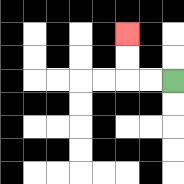{'start': '[7, 3]', 'end': '[5, 1]', 'path_directions': 'L,L,U,U', 'path_coordinates': '[[7, 3], [6, 3], [5, 3], [5, 2], [5, 1]]'}